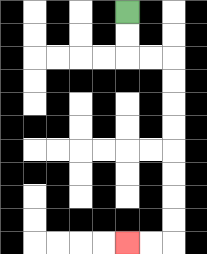{'start': '[5, 0]', 'end': '[5, 10]', 'path_directions': 'D,D,R,R,D,D,D,D,D,D,D,D,L,L', 'path_coordinates': '[[5, 0], [5, 1], [5, 2], [6, 2], [7, 2], [7, 3], [7, 4], [7, 5], [7, 6], [7, 7], [7, 8], [7, 9], [7, 10], [6, 10], [5, 10]]'}